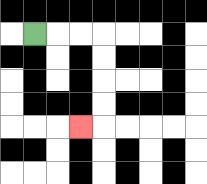{'start': '[1, 1]', 'end': '[3, 5]', 'path_directions': 'R,R,R,D,D,D,D,L', 'path_coordinates': '[[1, 1], [2, 1], [3, 1], [4, 1], [4, 2], [4, 3], [4, 4], [4, 5], [3, 5]]'}